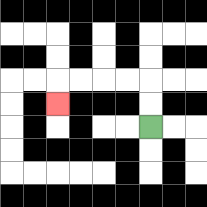{'start': '[6, 5]', 'end': '[2, 4]', 'path_directions': 'U,U,L,L,L,L,D', 'path_coordinates': '[[6, 5], [6, 4], [6, 3], [5, 3], [4, 3], [3, 3], [2, 3], [2, 4]]'}